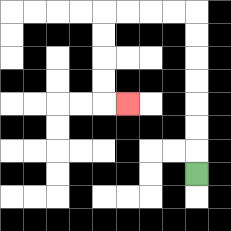{'start': '[8, 7]', 'end': '[5, 4]', 'path_directions': 'U,U,U,U,U,U,U,L,L,L,L,D,D,D,D,R', 'path_coordinates': '[[8, 7], [8, 6], [8, 5], [8, 4], [8, 3], [8, 2], [8, 1], [8, 0], [7, 0], [6, 0], [5, 0], [4, 0], [4, 1], [4, 2], [4, 3], [4, 4], [5, 4]]'}